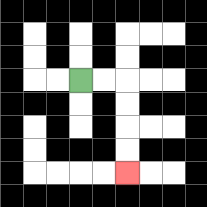{'start': '[3, 3]', 'end': '[5, 7]', 'path_directions': 'R,R,D,D,D,D', 'path_coordinates': '[[3, 3], [4, 3], [5, 3], [5, 4], [5, 5], [5, 6], [5, 7]]'}